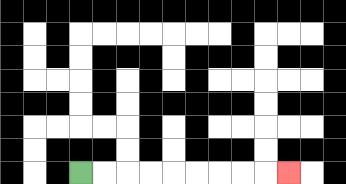{'start': '[3, 7]', 'end': '[12, 7]', 'path_directions': 'R,R,R,R,R,R,R,R,R', 'path_coordinates': '[[3, 7], [4, 7], [5, 7], [6, 7], [7, 7], [8, 7], [9, 7], [10, 7], [11, 7], [12, 7]]'}